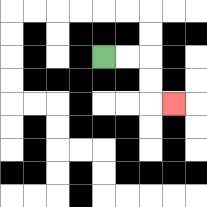{'start': '[4, 2]', 'end': '[7, 4]', 'path_directions': 'R,R,D,D,R', 'path_coordinates': '[[4, 2], [5, 2], [6, 2], [6, 3], [6, 4], [7, 4]]'}